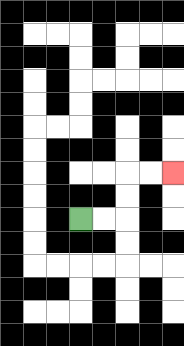{'start': '[3, 9]', 'end': '[7, 7]', 'path_directions': 'R,R,U,U,R,R', 'path_coordinates': '[[3, 9], [4, 9], [5, 9], [5, 8], [5, 7], [6, 7], [7, 7]]'}